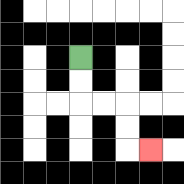{'start': '[3, 2]', 'end': '[6, 6]', 'path_directions': 'D,D,R,R,D,D,R', 'path_coordinates': '[[3, 2], [3, 3], [3, 4], [4, 4], [5, 4], [5, 5], [5, 6], [6, 6]]'}